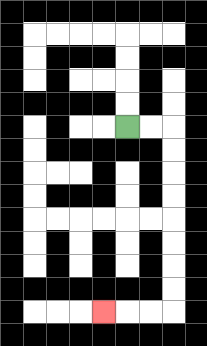{'start': '[5, 5]', 'end': '[4, 13]', 'path_directions': 'R,R,D,D,D,D,D,D,D,D,L,L,L', 'path_coordinates': '[[5, 5], [6, 5], [7, 5], [7, 6], [7, 7], [7, 8], [7, 9], [7, 10], [7, 11], [7, 12], [7, 13], [6, 13], [5, 13], [4, 13]]'}